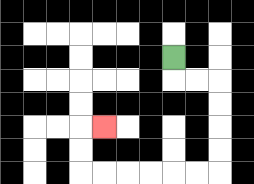{'start': '[7, 2]', 'end': '[4, 5]', 'path_directions': 'D,R,R,D,D,D,D,L,L,L,L,L,L,U,U,R', 'path_coordinates': '[[7, 2], [7, 3], [8, 3], [9, 3], [9, 4], [9, 5], [9, 6], [9, 7], [8, 7], [7, 7], [6, 7], [5, 7], [4, 7], [3, 7], [3, 6], [3, 5], [4, 5]]'}